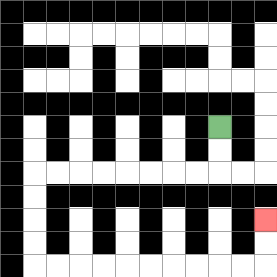{'start': '[9, 5]', 'end': '[11, 9]', 'path_directions': 'D,D,L,L,L,L,L,L,L,L,D,D,D,D,R,R,R,R,R,R,R,R,R,R,U,U', 'path_coordinates': '[[9, 5], [9, 6], [9, 7], [8, 7], [7, 7], [6, 7], [5, 7], [4, 7], [3, 7], [2, 7], [1, 7], [1, 8], [1, 9], [1, 10], [1, 11], [2, 11], [3, 11], [4, 11], [5, 11], [6, 11], [7, 11], [8, 11], [9, 11], [10, 11], [11, 11], [11, 10], [11, 9]]'}